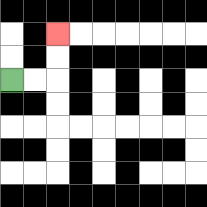{'start': '[0, 3]', 'end': '[2, 1]', 'path_directions': 'R,R,U,U', 'path_coordinates': '[[0, 3], [1, 3], [2, 3], [2, 2], [2, 1]]'}